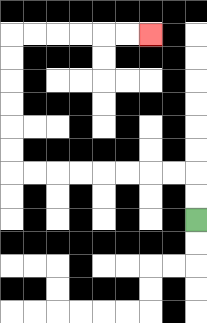{'start': '[8, 9]', 'end': '[6, 1]', 'path_directions': 'U,U,L,L,L,L,L,L,L,L,U,U,U,U,U,U,R,R,R,R,R,R', 'path_coordinates': '[[8, 9], [8, 8], [8, 7], [7, 7], [6, 7], [5, 7], [4, 7], [3, 7], [2, 7], [1, 7], [0, 7], [0, 6], [0, 5], [0, 4], [0, 3], [0, 2], [0, 1], [1, 1], [2, 1], [3, 1], [4, 1], [5, 1], [6, 1]]'}